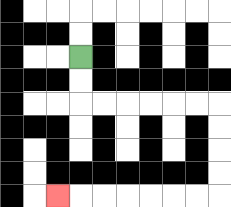{'start': '[3, 2]', 'end': '[2, 8]', 'path_directions': 'D,D,R,R,R,R,R,R,D,D,D,D,L,L,L,L,L,L,L', 'path_coordinates': '[[3, 2], [3, 3], [3, 4], [4, 4], [5, 4], [6, 4], [7, 4], [8, 4], [9, 4], [9, 5], [9, 6], [9, 7], [9, 8], [8, 8], [7, 8], [6, 8], [5, 8], [4, 8], [3, 8], [2, 8]]'}